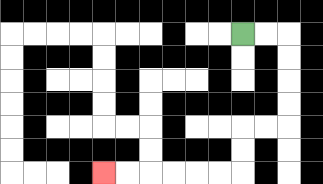{'start': '[10, 1]', 'end': '[4, 7]', 'path_directions': 'R,R,D,D,D,D,L,L,D,D,L,L,L,L,L,L', 'path_coordinates': '[[10, 1], [11, 1], [12, 1], [12, 2], [12, 3], [12, 4], [12, 5], [11, 5], [10, 5], [10, 6], [10, 7], [9, 7], [8, 7], [7, 7], [6, 7], [5, 7], [4, 7]]'}